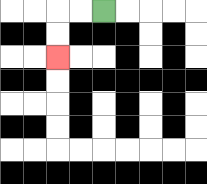{'start': '[4, 0]', 'end': '[2, 2]', 'path_directions': 'L,L,D,D', 'path_coordinates': '[[4, 0], [3, 0], [2, 0], [2, 1], [2, 2]]'}